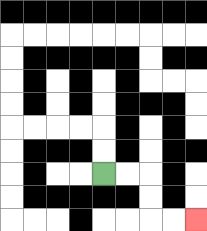{'start': '[4, 7]', 'end': '[8, 9]', 'path_directions': 'R,R,D,D,R,R', 'path_coordinates': '[[4, 7], [5, 7], [6, 7], [6, 8], [6, 9], [7, 9], [8, 9]]'}